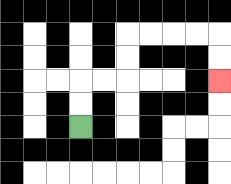{'start': '[3, 5]', 'end': '[9, 3]', 'path_directions': 'U,U,R,R,U,U,R,R,R,R,D,D', 'path_coordinates': '[[3, 5], [3, 4], [3, 3], [4, 3], [5, 3], [5, 2], [5, 1], [6, 1], [7, 1], [8, 1], [9, 1], [9, 2], [9, 3]]'}